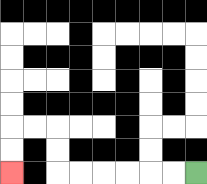{'start': '[8, 7]', 'end': '[0, 7]', 'path_directions': 'L,L,L,L,L,L,U,U,L,L,D,D', 'path_coordinates': '[[8, 7], [7, 7], [6, 7], [5, 7], [4, 7], [3, 7], [2, 7], [2, 6], [2, 5], [1, 5], [0, 5], [0, 6], [0, 7]]'}